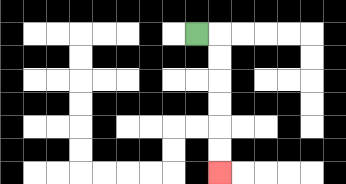{'start': '[8, 1]', 'end': '[9, 7]', 'path_directions': 'R,D,D,D,D,D,D', 'path_coordinates': '[[8, 1], [9, 1], [9, 2], [9, 3], [9, 4], [9, 5], [9, 6], [9, 7]]'}